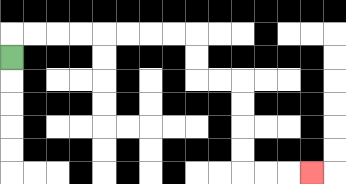{'start': '[0, 2]', 'end': '[13, 7]', 'path_directions': 'U,R,R,R,R,R,R,R,R,D,D,R,R,D,D,D,D,R,R,R', 'path_coordinates': '[[0, 2], [0, 1], [1, 1], [2, 1], [3, 1], [4, 1], [5, 1], [6, 1], [7, 1], [8, 1], [8, 2], [8, 3], [9, 3], [10, 3], [10, 4], [10, 5], [10, 6], [10, 7], [11, 7], [12, 7], [13, 7]]'}